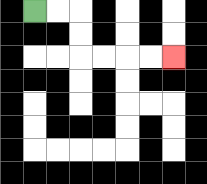{'start': '[1, 0]', 'end': '[7, 2]', 'path_directions': 'R,R,D,D,R,R,R,R', 'path_coordinates': '[[1, 0], [2, 0], [3, 0], [3, 1], [3, 2], [4, 2], [5, 2], [6, 2], [7, 2]]'}